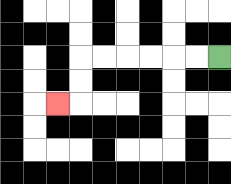{'start': '[9, 2]', 'end': '[2, 4]', 'path_directions': 'L,L,L,L,L,L,D,D,L', 'path_coordinates': '[[9, 2], [8, 2], [7, 2], [6, 2], [5, 2], [4, 2], [3, 2], [3, 3], [3, 4], [2, 4]]'}